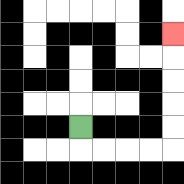{'start': '[3, 5]', 'end': '[7, 1]', 'path_directions': 'D,R,R,R,R,U,U,U,U,U', 'path_coordinates': '[[3, 5], [3, 6], [4, 6], [5, 6], [6, 6], [7, 6], [7, 5], [7, 4], [7, 3], [7, 2], [7, 1]]'}